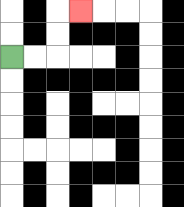{'start': '[0, 2]', 'end': '[3, 0]', 'path_directions': 'R,R,U,U,R', 'path_coordinates': '[[0, 2], [1, 2], [2, 2], [2, 1], [2, 0], [3, 0]]'}